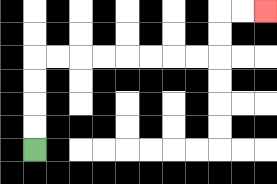{'start': '[1, 6]', 'end': '[11, 0]', 'path_directions': 'U,U,U,U,R,R,R,R,R,R,R,R,U,U,R,R', 'path_coordinates': '[[1, 6], [1, 5], [1, 4], [1, 3], [1, 2], [2, 2], [3, 2], [4, 2], [5, 2], [6, 2], [7, 2], [8, 2], [9, 2], [9, 1], [9, 0], [10, 0], [11, 0]]'}